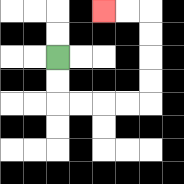{'start': '[2, 2]', 'end': '[4, 0]', 'path_directions': 'D,D,R,R,R,R,U,U,U,U,L,L', 'path_coordinates': '[[2, 2], [2, 3], [2, 4], [3, 4], [4, 4], [5, 4], [6, 4], [6, 3], [6, 2], [6, 1], [6, 0], [5, 0], [4, 0]]'}